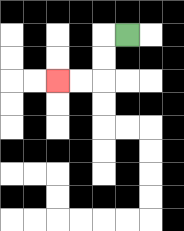{'start': '[5, 1]', 'end': '[2, 3]', 'path_directions': 'L,D,D,L,L', 'path_coordinates': '[[5, 1], [4, 1], [4, 2], [4, 3], [3, 3], [2, 3]]'}